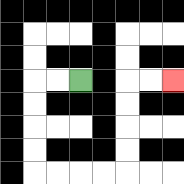{'start': '[3, 3]', 'end': '[7, 3]', 'path_directions': 'L,L,D,D,D,D,R,R,R,R,U,U,U,U,R,R', 'path_coordinates': '[[3, 3], [2, 3], [1, 3], [1, 4], [1, 5], [1, 6], [1, 7], [2, 7], [3, 7], [4, 7], [5, 7], [5, 6], [5, 5], [5, 4], [5, 3], [6, 3], [7, 3]]'}